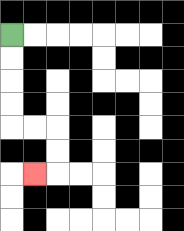{'start': '[0, 1]', 'end': '[1, 7]', 'path_directions': 'D,D,D,D,R,R,D,D,L', 'path_coordinates': '[[0, 1], [0, 2], [0, 3], [0, 4], [0, 5], [1, 5], [2, 5], [2, 6], [2, 7], [1, 7]]'}